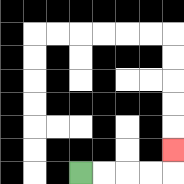{'start': '[3, 7]', 'end': '[7, 6]', 'path_directions': 'R,R,R,R,U', 'path_coordinates': '[[3, 7], [4, 7], [5, 7], [6, 7], [7, 7], [7, 6]]'}